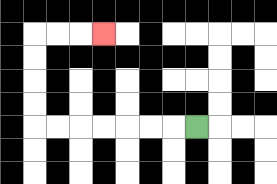{'start': '[8, 5]', 'end': '[4, 1]', 'path_directions': 'L,L,L,L,L,L,L,U,U,U,U,R,R,R', 'path_coordinates': '[[8, 5], [7, 5], [6, 5], [5, 5], [4, 5], [3, 5], [2, 5], [1, 5], [1, 4], [1, 3], [1, 2], [1, 1], [2, 1], [3, 1], [4, 1]]'}